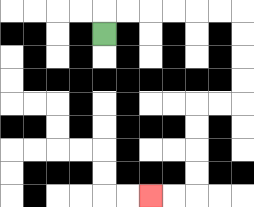{'start': '[4, 1]', 'end': '[6, 8]', 'path_directions': 'U,R,R,R,R,R,R,D,D,D,D,L,L,D,D,D,D,L,L', 'path_coordinates': '[[4, 1], [4, 0], [5, 0], [6, 0], [7, 0], [8, 0], [9, 0], [10, 0], [10, 1], [10, 2], [10, 3], [10, 4], [9, 4], [8, 4], [8, 5], [8, 6], [8, 7], [8, 8], [7, 8], [6, 8]]'}